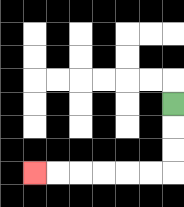{'start': '[7, 4]', 'end': '[1, 7]', 'path_directions': 'D,D,D,L,L,L,L,L,L', 'path_coordinates': '[[7, 4], [7, 5], [7, 6], [7, 7], [6, 7], [5, 7], [4, 7], [3, 7], [2, 7], [1, 7]]'}